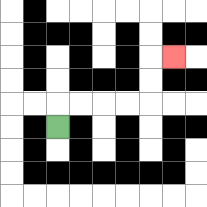{'start': '[2, 5]', 'end': '[7, 2]', 'path_directions': 'U,R,R,R,R,U,U,R', 'path_coordinates': '[[2, 5], [2, 4], [3, 4], [4, 4], [5, 4], [6, 4], [6, 3], [6, 2], [7, 2]]'}